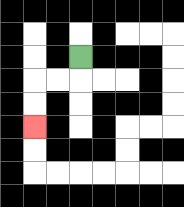{'start': '[3, 2]', 'end': '[1, 5]', 'path_directions': 'D,L,L,D,D', 'path_coordinates': '[[3, 2], [3, 3], [2, 3], [1, 3], [1, 4], [1, 5]]'}